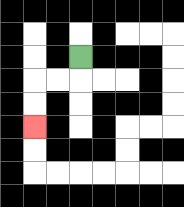{'start': '[3, 2]', 'end': '[1, 5]', 'path_directions': 'D,L,L,D,D', 'path_coordinates': '[[3, 2], [3, 3], [2, 3], [1, 3], [1, 4], [1, 5]]'}